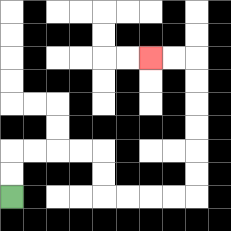{'start': '[0, 8]', 'end': '[6, 2]', 'path_directions': 'U,U,R,R,R,R,D,D,R,R,R,R,U,U,U,U,U,U,L,L', 'path_coordinates': '[[0, 8], [0, 7], [0, 6], [1, 6], [2, 6], [3, 6], [4, 6], [4, 7], [4, 8], [5, 8], [6, 8], [7, 8], [8, 8], [8, 7], [8, 6], [8, 5], [8, 4], [8, 3], [8, 2], [7, 2], [6, 2]]'}